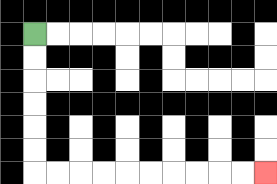{'start': '[1, 1]', 'end': '[11, 7]', 'path_directions': 'D,D,D,D,D,D,R,R,R,R,R,R,R,R,R,R', 'path_coordinates': '[[1, 1], [1, 2], [1, 3], [1, 4], [1, 5], [1, 6], [1, 7], [2, 7], [3, 7], [4, 7], [5, 7], [6, 7], [7, 7], [8, 7], [9, 7], [10, 7], [11, 7]]'}